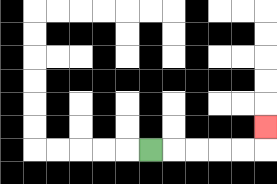{'start': '[6, 6]', 'end': '[11, 5]', 'path_directions': 'R,R,R,R,R,U', 'path_coordinates': '[[6, 6], [7, 6], [8, 6], [9, 6], [10, 6], [11, 6], [11, 5]]'}